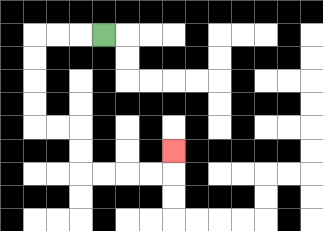{'start': '[4, 1]', 'end': '[7, 6]', 'path_directions': 'L,L,L,D,D,D,D,R,R,D,D,R,R,R,R,U', 'path_coordinates': '[[4, 1], [3, 1], [2, 1], [1, 1], [1, 2], [1, 3], [1, 4], [1, 5], [2, 5], [3, 5], [3, 6], [3, 7], [4, 7], [5, 7], [6, 7], [7, 7], [7, 6]]'}